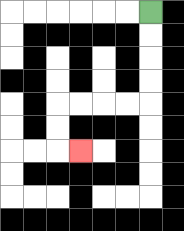{'start': '[6, 0]', 'end': '[3, 6]', 'path_directions': 'D,D,D,D,L,L,L,L,D,D,R', 'path_coordinates': '[[6, 0], [6, 1], [6, 2], [6, 3], [6, 4], [5, 4], [4, 4], [3, 4], [2, 4], [2, 5], [2, 6], [3, 6]]'}